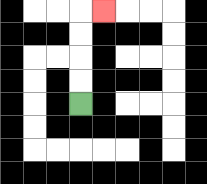{'start': '[3, 4]', 'end': '[4, 0]', 'path_directions': 'U,U,U,U,R', 'path_coordinates': '[[3, 4], [3, 3], [3, 2], [3, 1], [3, 0], [4, 0]]'}